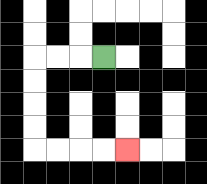{'start': '[4, 2]', 'end': '[5, 6]', 'path_directions': 'L,L,L,D,D,D,D,R,R,R,R', 'path_coordinates': '[[4, 2], [3, 2], [2, 2], [1, 2], [1, 3], [1, 4], [1, 5], [1, 6], [2, 6], [3, 6], [4, 6], [5, 6]]'}